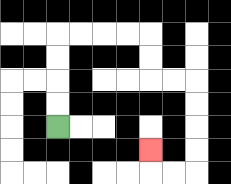{'start': '[2, 5]', 'end': '[6, 6]', 'path_directions': 'U,U,U,U,R,R,R,R,D,D,R,R,D,D,D,D,L,L,U', 'path_coordinates': '[[2, 5], [2, 4], [2, 3], [2, 2], [2, 1], [3, 1], [4, 1], [5, 1], [6, 1], [6, 2], [6, 3], [7, 3], [8, 3], [8, 4], [8, 5], [8, 6], [8, 7], [7, 7], [6, 7], [6, 6]]'}